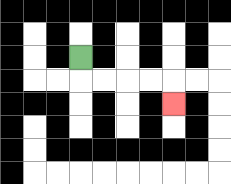{'start': '[3, 2]', 'end': '[7, 4]', 'path_directions': 'D,R,R,R,R,D', 'path_coordinates': '[[3, 2], [3, 3], [4, 3], [5, 3], [6, 3], [7, 3], [7, 4]]'}